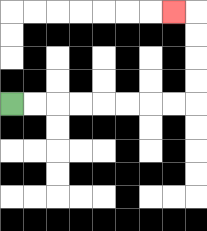{'start': '[0, 4]', 'end': '[7, 0]', 'path_directions': 'R,R,R,R,R,R,R,R,U,U,U,U,L', 'path_coordinates': '[[0, 4], [1, 4], [2, 4], [3, 4], [4, 4], [5, 4], [6, 4], [7, 4], [8, 4], [8, 3], [8, 2], [8, 1], [8, 0], [7, 0]]'}